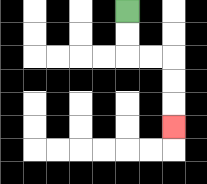{'start': '[5, 0]', 'end': '[7, 5]', 'path_directions': 'D,D,R,R,D,D,D', 'path_coordinates': '[[5, 0], [5, 1], [5, 2], [6, 2], [7, 2], [7, 3], [7, 4], [7, 5]]'}